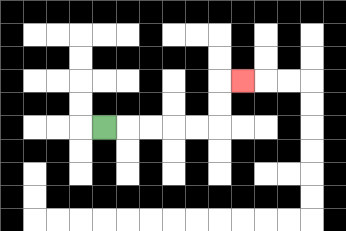{'start': '[4, 5]', 'end': '[10, 3]', 'path_directions': 'R,R,R,R,R,U,U,R', 'path_coordinates': '[[4, 5], [5, 5], [6, 5], [7, 5], [8, 5], [9, 5], [9, 4], [9, 3], [10, 3]]'}